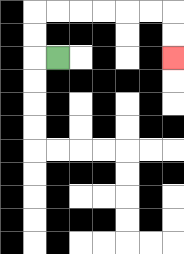{'start': '[2, 2]', 'end': '[7, 2]', 'path_directions': 'L,U,U,R,R,R,R,R,R,D,D', 'path_coordinates': '[[2, 2], [1, 2], [1, 1], [1, 0], [2, 0], [3, 0], [4, 0], [5, 0], [6, 0], [7, 0], [7, 1], [7, 2]]'}